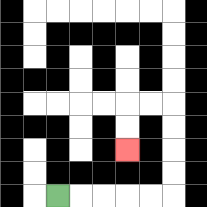{'start': '[2, 8]', 'end': '[5, 6]', 'path_directions': 'R,R,R,R,R,U,U,U,U,L,L,D,D', 'path_coordinates': '[[2, 8], [3, 8], [4, 8], [5, 8], [6, 8], [7, 8], [7, 7], [7, 6], [7, 5], [7, 4], [6, 4], [5, 4], [5, 5], [5, 6]]'}